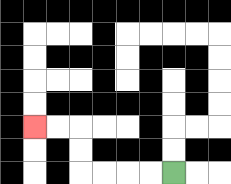{'start': '[7, 7]', 'end': '[1, 5]', 'path_directions': 'L,L,L,L,U,U,L,L', 'path_coordinates': '[[7, 7], [6, 7], [5, 7], [4, 7], [3, 7], [3, 6], [3, 5], [2, 5], [1, 5]]'}